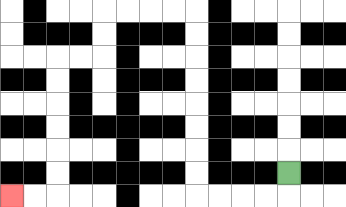{'start': '[12, 7]', 'end': '[0, 8]', 'path_directions': 'D,L,L,L,L,U,U,U,U,U,U,U,U,L,L,L,L,D,D,L,L,D,D,D,D,D,D,L,L', 'path_coordinates': '[[12, 7], [12, 8], [11, 8], [10, 8], [9, 8], [8, 8], [8, 7], [8, 6], [8, 5], [8, 4], [8, 3], [8, 2], [8, 1], [8, 0], [7, 0], [6, 0], [5, 0], [4, 0], [4, 1], [4, 2], [3, 2], [2, 2], [2, 3], [2, 4], [2, 5], [2, 6], [2, 7], [2, 8], [1, 8], [0, 8]]'}